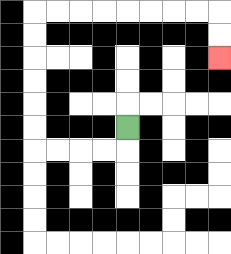{'start': '[5, 5]', 'end': '[9, 2]', 'path_directions': 'D,L,L,L,L,U,U,U,U,U,U,R,R,R,R,R,R,R,R,D,D', 'path_coordinates': '[[5, 5], [5, 6], [4, 6], [3, 6], [2, 6], [1, 6], [1, 5], [1, 4], [1, 3], [1, 2], [1, 1], [1, 0], [2, 0], [3, 0], [4, 0], [5, 0], [6, 0], [7, 0], [8, 0], [9, 0], [9, 1], [9, 2]]'}